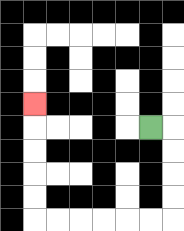{'start': '[6, 5]', 'end': '[1, 4]', 'path_directions': 'R,D,D,D,D,L,L,L,L,L,L,U,U,U,U,U', 'path_coordinates': '[[6, 5], [7, 5], [7, 6], [7, 7], [7, 8], [7, 9], [6, 9], [5, 9], [4, 9], [3, 9], [2, 9], [1, 9], [1, 8], [1, 7], [1, 6], [1, 5], [1, 4]]'}